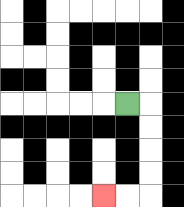{'start': '[5, 4]', 'end': '[4, 8]', 'path_directions': 'R,D,D,D,D,L,L', 'path_coordinates': '[[5, 4], [6, 4], [6, 5], [6, 6], [6, 7], [6, 8], [5, 8], [4, 8]]'}